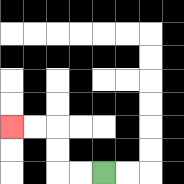{'start': '[4, 7]', 'end': '[0, 5]', 'path_directions': 'L,L,U,U,L,L', 'path_coordinates': '[[4, 7], [3, 7], [2, 7], [2, 6], [2, 5], [1, 5], [0, 5]]'}